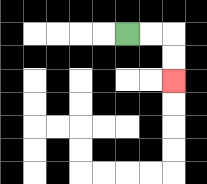{'start': '[5, 1]', 'end': '[7, 3]', 'path_directions': 'R,R,D,D', 'path_coordinates': '[[5, 1], [6, 1], [7, 1], [7, 2], [7, 3]]'}